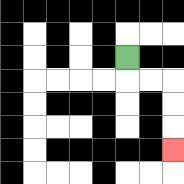{'start': '[5, 2]', 'end': '[7, 6]', 'path_directions': 'D,R,R,D,D,D', 'path_coordinates': '[[5, 2], [5, 3], [6, 3], [7, 3], [7, 4], [7, 5], [7, 6]]'}